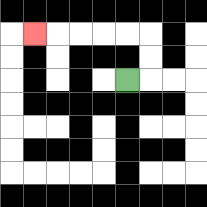{'start': '[5, 3]', 'end': '[1, 1]', 'path_directions': 'R,U,U,L,L,L,L,L', 'path_coordinates': '[[5, 3], [6, 3], [6, 2], [6, 1], [5, 1], [4, 1], [3, 1], [2, 1], [1, 1]]'}